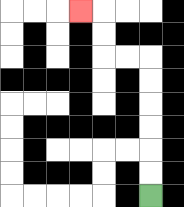{'start': '[6, 8]', 'end': '[3, 0]', 'path_directions': 'U,U,U,U,U,U,L,L,U,U,L', 'path_coordinates': '[[6, 8], [6, 7], [6, 6], [6, 5], [6, 4], [6, 3], [6, 2], [5, 2], [4, 2], [4, 1], [4, 0], [3, 0]]'}